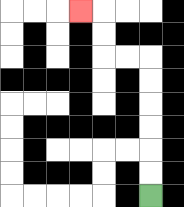{'start': '[6, 8]', 'end': '[3, 0]', 'path_directions': 'U,U,U,U,U,U,L,L,U,U,L', 'path_coordinates': '[[6, 8], [6, 7], [6, 6], [6, 5], [6, 4], [6, 3], [6, 2], [5, 2], [4, 2], [4, 1], [4, 0], [3, 0]]'}